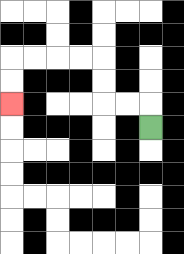{'start': '[6, 5]', 'end': '[0, 4]', 'path_directions': 'U,L,L,U,U,L,L,L,L,D,D', 'path_coordinates': '[[6, 5], [6, 4], [5, 4], [4, 4], [4, 3], [4, 2], [3, 2], [2, 2], [1, 2], [0, 2], [0, 3], [0, 4]]'}